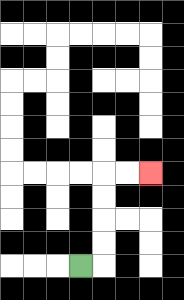{'start': '[3, 11]', 'end': '[6, 7]', 'path_directions': 'R,U,U,U,U,R,R', 'path_coordinates': '[[3, 11], [4, 11], [4, 10], [4, 9], [4, 8], [4, 7], [5, 7], [6, 7]]'}